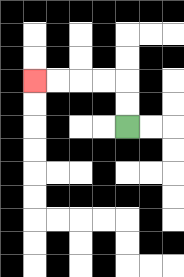{'start': '[5, 5]', 'end': '[1, 3]', 'path_directions': 'U,U,L,L,L,L', 'path_coordinates': '[[5, 5], [5, 4], [5, 3], [4, 3], [3, 3], [2, 3], [1, 3]]'}